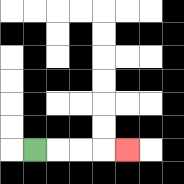{'start': '[1, 6]', 'end': '[5, 6]', 'path_directions': 'R,R,R,R', 'path_coordinates': '[[1, 6], [2, 6], [3, 6], [4, 6], [5, 6]]'}